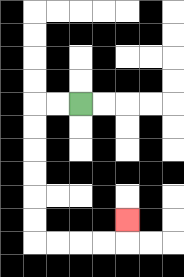{'start': '[3, 4]', 'end': '[5, 9]', 'path_directions': 'L,L,D,D,D,D,D,D,R,R,R,R,U', 'path_coordinates': '[[3, 4], [2, 4], [1, 4], [1, 5], [1, 6], [1, 7], [1, 8], [1, 9], [1, 10], [2, 10], [3, 10], [4, 10], [5, 10], [5, 9]]'}